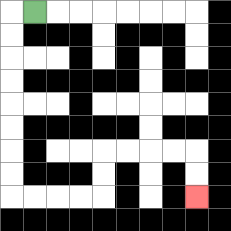{'start': '[1, 0]', 'end': '[8, 8]', 'path_directions': 'L,D,D,D,D,D,D,D,D,R,R,R,R,U,U,R,R,R,R,D,D', 'path_coordinates': '[[1, 0], [0, 0], [0, 1], [0, 2], [0, 3], [0, 4], [0, 5], [0, 6], [0, 7], [0, 8], [1, 8], [2, 8], [3, 8], [4, 8], [4, 7], [4, 6], [5, 6], [6, 6], [7, 6], [8, 6], [8, 7], [8, 8]]'}